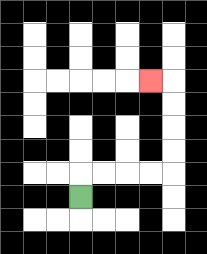{'start': '[3, 8]', 'end': '[6, 3]', 'path_directions': 'U,R,R,R,R,U,U,U,U,L', 'path_coordinates': '[[3, 8], [3, 7], [4, 7], [5, 7], [6, 7], [7, 7], [7, 6], [7, 5], [7, 4], [7, 3], [6, 3]]'}